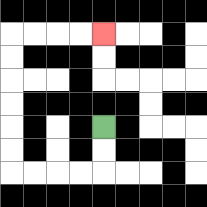{'start': '[4, 5]', 'end': '[4, 1]', 'path_directions': 'D,D,L,L,L,L,U,U,U,U,U,U,R,R,R,R', 'path_coordinates': '[[4, 5], [4, 6], [4, 7], [3, 7], [2, 7], [1, 7], [0, 7], [0, 6], [0, 5], [0, 4], [0, 3], [0, 2], [0, 1], [1, 1], [2, 1], [3, 1], [4, 1]]'}